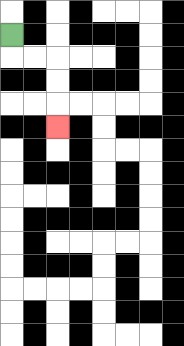{'start': '[0, 1]', 'end': '[2, 5]', 'path_directions': 'D,R,R,D,D,D', 'path_coordinates': '[[0, 1], [0, 2], [1, 2], [2, 2], [2, 3], [2, 4], [2, 5]]'}